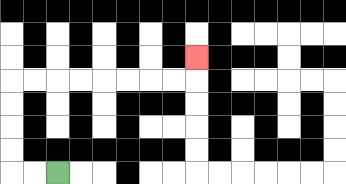{'start': '[2, 7]', 'end': '[8, 2]', 'path_directions': 'L,L,U,U,U,U,R,R,R,R,R,R,R,R,U', 'path_coordinates': '[[2, 7], [1, 7], [0, 7], [0, 6], [0, 5], [0, 4], [0, 3], [1, 3], [2, 3], [3, 3], [4, 3], [5, 3], [6, 3], [7, 3], [8, 3], [8, 2]]'}